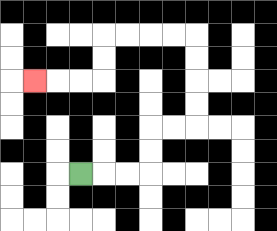{'start': '[3, 7]', 'end': '[1, 3]', 'path_directions': 'R,R,R,U,U,R,R,U,U,U,U,L,L,L,L,D,D,L,L,L', 'path_coordinates': '[[3, 7], [4, 7], [5, 7], [6, 7], [6, 6], [6, 5], [7, 5], [8, 5], [8, 4], [8, 3], [8, 2], [8, 1], [7, 1], [6, 1], [5, 1], [4, 1], [4, 2], [4, 3], [3, 3], [2, 3], [1, 3]]'}